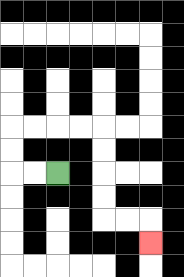{'start': '[2, 7]', 'end': '[6, 10]', 'path_directions': 'L,L,U,U,R,R,R,R,D,D,D,D,R,R,D', 'path_coordinates': '[[2, 7], [1, 7], [0, 7], [0, 6], [0, 5], [1, 5], [2, 5], [3, 5], [4, 5], [4, 6], [4, 7], [4, 8], [4, 9], [5, 9], [6, 9], [6, 10]]'}